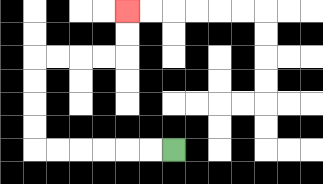{'start': '[7, 6]', 'end': '[5, 0]', 'path_directions': 'L,L,L,L,L,L,U,U,U,U,R,R,R,R,U,U', 'path_coordinates': '[[7, 6], [6, 6], [5, 6], [4, 6], [3, 6], [2, 6], [1, 6], [1, 5], [1, 4], [1, 3], [1, 2], [2, 2], [3, 2], [4, 2], [5, 2], [5, 1], [5, 0]]'}